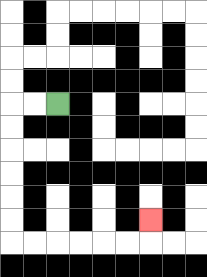{'start': '[2, 4]', 'end': '[6, 9]', 'path_directions': 'L,L,D,D,D,D,D,D,R,R,R,R,R,R,U', 'path_coordinates': '[[2, 4], [1, 4], [0, 4], [0, 5], [0, 6], [0, 7], [0, 8], [0, 9], [0, 10], [1, 10], [2, 10], [3, 10], [4, 10], [5, 10], [6, 10], [6, 9]]'}